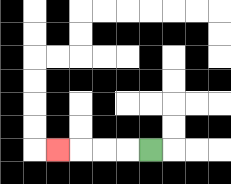{'start': '[6, 6]', 'end': '[2, 6]', 'path_directions': 'L,L,L,L', 'path_coordinates': '[[6, 6], [5, 6], [4, 6], [3, 6], [2, 6]]'}